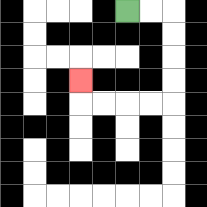{'start': '[5, 0]', 'end': '[3, 3]', 'path_directions': 'R,R,D,D,D,D,L,L,L,L,U', 'path_coordinates': '[[5, 0], [6, 0], [7, 0], [7, 1], [7, 2], [7, 3], [7, 4], [6, 4], [5, 4], [4, 4], [3, 4], [3, 3]]'}